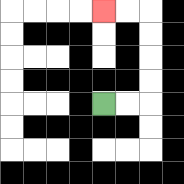{'start': '[4, 4]', 'end': '[4, 0]', 'path_directions': 'R,R,U,U,U,U,L,L', 'path_coordinates': '[[4, 4], [5, 4], [6, 4], [6, 3], [6, 2], [6, 1], [6, 0], [5, 0], [4, 0]]'}